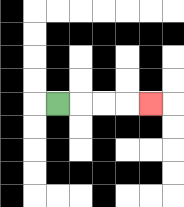{'start': '[2, 4]', 'end': '[6, 4]', 'path_directions': 'R,R,R,R', 'path_coordinates': '[[2, 4], [3, 4], [4, 4], [5, 4], [6, 4]]'}